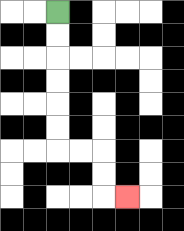{'start': '[2, 0]', 'end': '[5, 8]', 'path_directions': 'D,D,D,D,D,D,R,R,D,D,R', 'path_coordinates': '[[2, 0], [2, 1], [2, 2], [2, 3], [2, 4], [2, 5], [2, 6], [3, 6], [4, 6], [4, 7], [4, 8], [5, 8]]'}